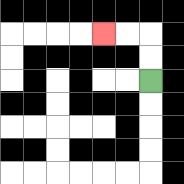{'start': '[6, 3]', 'end': '[4, 1]', 'path_directions': 'U,U,L,L', 'path_coordinates': '[[6, 3], [6, 2], [6, 1], [5, 1], [4, 1]]'}